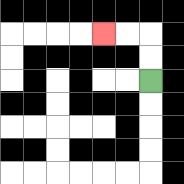{'start': '[6, 3]', 'end': '[4, 1]', 'path_directions': 'U,U,L,L', 'path_coordinates': '[[6, 3], [6, 2], [6, 1], [5, 1], [4, 1]]'}